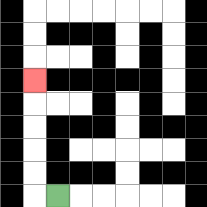{'start': '[2, 8]', 'end': '[1, 3]', 'path_directions': 'L,U,U,U,U,U', 'path_coordinates': '[[2, 8], [1, 8], [1, 7], [1, 6], [1, 5], [1, 4], [1, 3]]'}